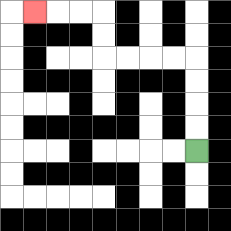{'start': '[8, 6]', 'end': '[1, 0]', 'path_directions': 'U,U,U,U,L,L,L,L,U,U,L,L,L', 'path_coordinates': '[[8, 6], [8, 5], [8, 4], [8, 3], [8, 2], [7, 2], [6, 2], [5, 2], [4, 2], [4, 1], [4, 0], [3, 0], [2, 0], [1, 0]]'}